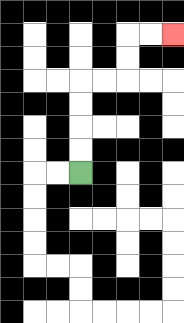{'start': '[3, 7]', 'end': '[7, 1]', 'path_directions': 'U,U,U,U,R,R,U,U,R,R', 'path_coordinates': '[[3, 7], [3, 6], [3, 5], [3, 4], [3, 3], [4, 3], [5, 3], [5, 2], [5, 1], [6, 1], [7, 1]]'}